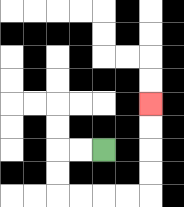{'start': '[4, 6]', 'end': '[6, 4]', 'path_directions': 'L,L,D,D,R,R,R,R,U,U,U,U', 'path_coordinates': '[[4, 6], [3, 6], [2, 6], [2, 7], [2, 8], [3, 8], [4, 8], [5, 8], [6, 8], [6, 7], [6, 6], [6, 5], [6, 4]]'}